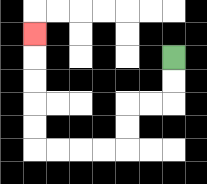{'start': '[7, 2]', 'end': '[1, 1]', 'path_directions': 'D,D,L,L,D,D,L,L,L,L,U,U,U,U,U', 'path_coordinates': '[[7, 2], [7, 3], [7, 4], [6, 4], [5, 4], [5, 5], [5, 6], [4, 6], [3, 6], [2, 6], [1, 6], [1, 5], [1, 4], [1, 3], [1, 2], [1, 1]]'}